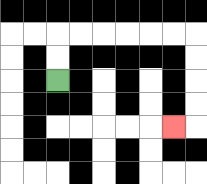{'start': '[2, 3]', 'end': '[7, 5]', 'path_directions': 'U,U,R,R,R,R,R,R,D,D,D,D,L', 'path_coordinates': '[[2, 3], [2, 2], [2, 1], [3, 1], [4, 1], [5, 1], [6, 1], [7, 1], [8, 1], [8, 2], [8, 3], [8, 4], [8, 5], [7, 5]]'}